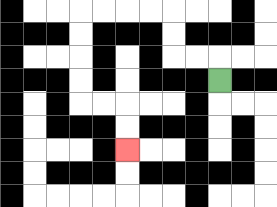{'start': '[9, 3]', 'end': '[5, 6]', 'path_directions': 'U,L,L,U,U,L,L,L,L,D,D,D,D,R,R,D,D', 'path_coordinates': '[[9, 3], [9, 2], [8, 2], [7, 2], [7, 1], [7, 0], [6, 0], [5, 0], [4, 0], [3, 0], [3, 1], [3, 2], [3, 3], [3, 4], [4, 4], [5, 4], [5, 5], [5, 6]]'}